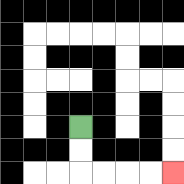{'start': '[3, 5]', 'end': '[7, 7]', 'path_directions': 'D,D,R,R,R,R', 'path_coordinates': '[[3, 5], [3, 6], [3, 7], [4, 7], [5, 7], [6, 7], [7, 7]]'}